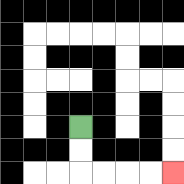{'start': '[3, 5]', 'end': '[7, 7]', 'path_directions': 'D,D,R,R,R,R', 'path_coordinates': '[[3, 5], [3, 6], [3, 7], [4, 7], [5, 7], [6, 7], [7, 7]]'}